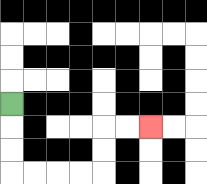{'start': '[0, 4]', 'end': '[6, 5]', 'path_directions': 'D,D,D,R,R,R,R,U,U,R,R', 'path_coordinates': '[[0, 4], [0, 5], [0, 6], [0, 7], [1, 7], [2, 7], [3, 7], [4, 7], [4, 6], [4, 5], [5, 5], [6, 5]]'}